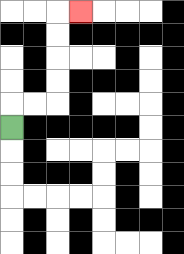{'start': '[0, 5]', 'end': '[3, 0]', 'path_directions': 'U,R,R,U,U,U,U,R', 'path_coordinates': '[[0, 5], [0, 4], [1, 4], [2, 4], [2, 3], [2, 2], [2, 1], [2, 0], [3, 0]]'}